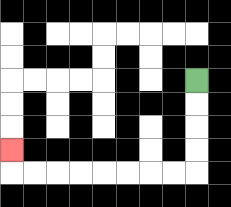{'start': '[8, 3]', 'end': '[0, 6]', 'path_directions': 'D,D,D,D,L,L,L,L,L,L,L,L,U', 'path_coordinates': '[[8, 3], [8, 4], [8, 5], [8, 6], [8, 7], [7, 7], [6, 7], [5, 7], [4, 7], [3, 7], [2, 7], [1, 7], [0, 7], [0, 6]]'}